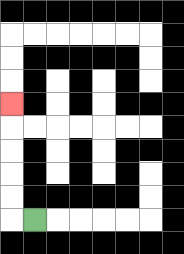{'start': '[1, 9]', 'end': '[0, 4]', 'path_directions': 'L,U,U,U,U,U', 'path_coordinates': '[[1, 9], [0, 9], [0, 8], [0, 7], [0, 6], [0, 5], [0, 4]]'}